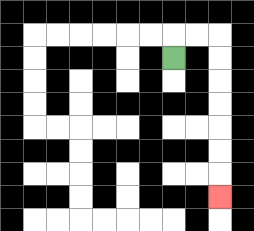{'start': '[7, 2]', 'end': '[9, 8]', 'path_directions': 'U,R,R,D,D,D,D,D,D,D', 'path_coordinates': '[[7, 2], [7, 1], [8, 1], [9, 1], [9, 2], [9, 3], [9, 4], [9, 5], [9, 6], [9, 7], [9, 8]]'}